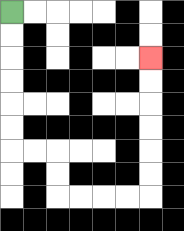{'start': '[0, 0]', 'end': '[6, 2]', 'path_directions': 'D,D,D,D,D,D,R,R,D,D,R,R,R,R,U,U,U,U,U,U', 'path_coordinates': '[[0, 0], [0, 1], [0, 2], [0, 3], [0, 4], [0, 5], [0, 6], [1, 6], [2, 6], [2, 7], [2, 8], [3, 8], [4, 8], [5, 8], [6, 8], [6, 7], [6, 6], [6, 5], [6, 4], [6, 3], [6, 2]]'}